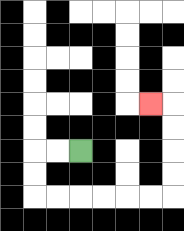{'start': '[3, 6]', 'end': '[6, 4]', 'path_directions': 'L,L,D,D,R,R,R,R,R,R,U,U,U,U,L', 'path_coordinates': '[[3, 6], [2, 6], [1, 6], [1, 7], [1, 8], [2, 8], [3, 8], [4, 8], [5, 8], [6, 8], [7, 8], [7, 7], [7, 6], [7, 5], [7, 4], [6, 4]]'}